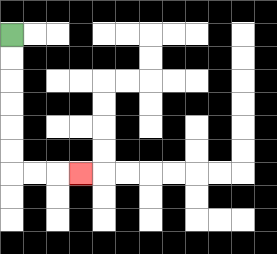{'start': '[0, 1]', 'end': '[3, 7]', 'path_directions': 'D,D,D,D,D,D,R,R,R', 'path_coordinates': '[[0, 1], [0, 2], [0, 3], [0, 4], [0, 5], [0, 6], [0, 7], [1, 7], [2, 7], [3, 7]]'}